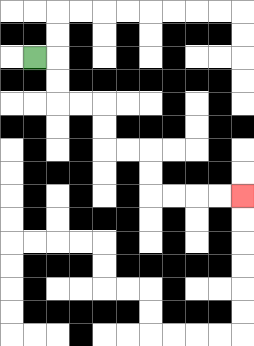{'start': '[1, 2]', 'end': '[10, 8]', 'path_directions': 'R,D,D,R,R,D,D,R,R,D,D,R,R,R,R', 'path_coordinates': '[[1, 2], [2, 2], [2, 3], [2, 4], [3, 4], [4, 4], [4, 5], [4, 6], [5, 6], [6, 6], [6, 7], [6, 8], [7, 8], [8, 8], [9, 8], [10, 8]]'}